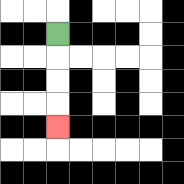{'start': '[2, 1]', 'end': '[2, 5]', 'path_directions': 'D,D,D,D', 'path_coordinates': '[[2, 1], [2, 2], [2, 3], [2, 4], [2, 5]]'}